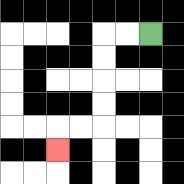{'start': '[6, 1]', 'end': '[2, 6]', 'path_directions': 'L,L,D,D,D,D,L,L,D', 'path_coordinates': '[[6, 1], [5, 1], [4, 1], [4, 2], [4, 3], [4, 4], [4, 5], [3, 5], [2, 5], [2, 6]]'}